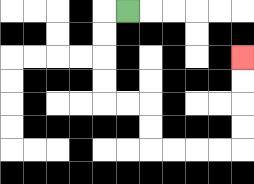{'start': '[5, 0]', 'end': '[10, 2]', 'path_directions': 'L,D,D,D,D,R,R,D,D,R,R,R,R,U,U,U,U', 'path_coordinates': '[[5, 0], [4, 0], [4, 1], [4, 2], [4, 3], [4, 4], [5, 4], [6, 4], [6, 5], [6, 6], [7, 6], [8, 6], [9, 6], [10, 6], [10, 5], [10, 4], [10, 3], [10, 2]]'}